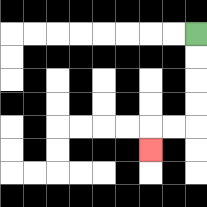{'start': '[8, 1]', 'end': '[6, 6]', 'path_directions': 'D,D,D,D,L,L,D', 'path_coordinates': '[[8, 1], [8, 2], [8, 3], [8, 4], [8, 5], [7, 5], [6, 5], [6, 6]]'}